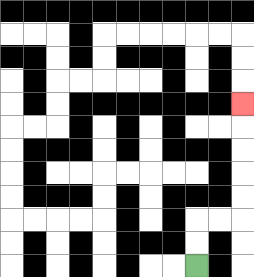{'start': '[8, 11]', 'end': '[10, 4]', 'path_directions': 'U,U,R,R,U,U,U,U,U', 'path_coordinates': '[[8, 11], [8, 10], [8, 9], [9, 9], [10, 9], [10, 8], [10, 7], [10, 6], [10, 5], [10, 4]]'}